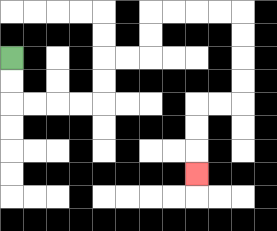{'start': '[0, 2]', 'end': '[8, 7]', 'path_directions': 'D,D,R,R,R,R,U,U,R,R,U,U,R,R,R,R,D,D,D,D,L,L,D,D,D', 'path_coordinates': '[[0, 2], [0, 3], [0, 4], [1, 4], [2, 4], [3, 4], [4, 4], [4, 3], [4, 2], [5, 2], [6, 2], [6, 1], [6, 0], [7, 0], [8, 0], [9, 0], [10, 0], [10, 1], [10, 2], [10, 3], [10, 4], [9, 4], [8, 4], [8, 5], [8, 6], [8, 7]]'}